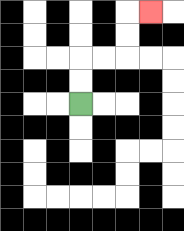{'start': '[3, 4]', 'end': '[6, 0]', 'path_directions': 'U,U,R,R,U,U,R', 'path_coordinates': '[[3, 4], [3, 3], [3, 2], [4, 2], [5, 2], [5, 1], [5, 0], [6, 0]]'}